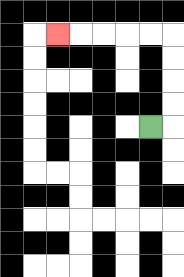{'start': '[6, 5]', 'end': '[2, 1]', 'path_directions': 'R,U,U,U,U,L,L,L,L,L', 'path_coordinates': '[[6, 5], [7, 5], [7, 4], [7, 3], [7, 2], [7, 1], [6, 1], [5, 1], [4, 1], [3, 1], [2, 1]]'}